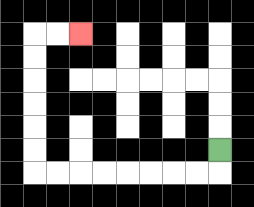{'start': '[9, 6]', 'end': '[3, 1]', 'path_directions': 'D,L,L,L,L,L,L,L,L,U,U,U,U,U,U,R,R', 'path_coordinates': '[[9, 6], [9, 7], [8, 7], [7, 7], [6, 7], [5, 7], [4, 7], [3, 7], [2, 7], [1, 7], [1, 6], [1, 5], [1, 4], [1, 3], [1, 2], [1, 1], [2, 1], [3, 1]]'}